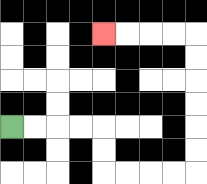{'start': '[0, 5]', 'end': '[4, 1]', 'path_directions': 'R,R,R,R,D,D,R,R,R,R,U,U,U,U,U,U,L,L,L,L', 'path_coordinates': '[[0, 5], [1, 5], [2, 5], [3, 5], [4, 5], [4, 6], [4, 7], [5, 7], [6, 7], [7, 7], [8, 7], [8, 6], [8, 5], [8, 4], [8, 3], [8, 2], [8, 1], [7, 1], [6, 1], [5, 1], [4, 1]]'}